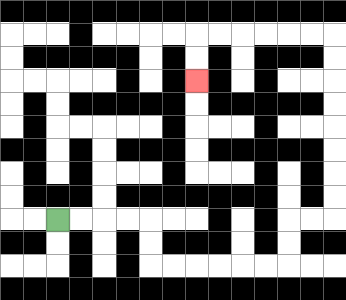{'start': '[2, 9]', 'end': '[8, 3]', 'path_directions': 'R,R,R,R,D,D,R,R,R,R,R,R,U,U,R,R,U,U,U,U,U,U,U,U,L,L,L,L,L,L,D,D', 'path_coordinates': '[[2, 9], [3, 9], [4, 9], [5, 9], [6, 9], [6, 10], [6, 11], [7, 11], [8, 11], [9, 11], [10, 11], [11, 11], [12, 11], [12, 10], [12, 9], [13, 9], [14, 9], [14, 8], [14, 7], [14, 6], [14, 5], [14, 4], [14, 3], [14, 2], [14, 1], [13, 1], [12, 1], [11, 1], [10, 1], [9, 1], [8, 1], [8, 2], [8, 3]]'}